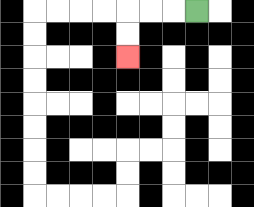{'start': '[8, 0]', 'end': '[5, 2]', 'path_directions': 'L,L,L,D,D', 'path_coordinates': '[[8, 0], [7, 0], [6, 0], [5, 0], [5, 1], [5, 2]]'}